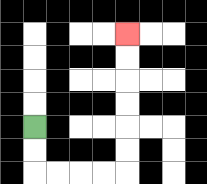{'start': '[1, 5]', 'end': '[5, 1]', 'path_directions': 'D,D,R,R,R,R,U,U,U,U,U,U', 'path_coordinates': '[[1, 5], [1, 6], [1, 7], [2, 7], [3, 7], [4, 7], [5, 7], [5, 6], [5, 5], [5, 4], [5, 3], [5, 2], [5, 1]]'}